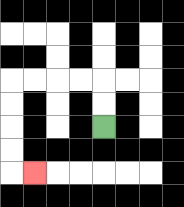{'start': '[4, 5]', 'end': '[1, 7]', 'path_directions': 'U,U,L,L,L,L,D,D,D,D,R', 'path_coordinates': '[[4, 5], [4, 4], [4, 3], [3, 3], [2, 3], [1, 3], [0, 3], [0, 4], [0, 5], [0, 6], [0, 7], [1, 7]]'}